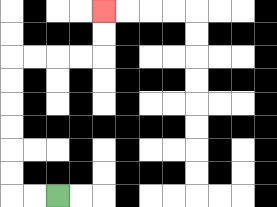{'start': '[2, 8]', 'end': '[4, 0]', 'path_directions': 'L,L,U,U,U,U,U,U,R,R,R,R,U,U', 'path_coordinates': '[[2, 8], [1, 8], [0, 8], [0, 7], [0, 6], [0, 5], [0, 4], [0, 3], [0, 2], [1, 2], [2, 2], [3, 2], [4, 2], [4, 1], [4, 0]]'}